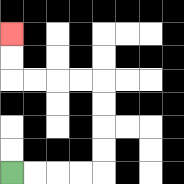{'start': '[0, 7]', 'end': '[0, 1]', 'path_directions': 'R,R,R,R,U,U,U,U,L,L,L,L,U,U', 'path_coordinates': '[[0, 7], [1, 7], [2, 7], [3, 7], [4, 7], [4, 6], [4, 5], [4, 4], [4, 3], [3, 3], [2, 3], [1, 3], [0, 3], [0, 2], [0, 1]]'}